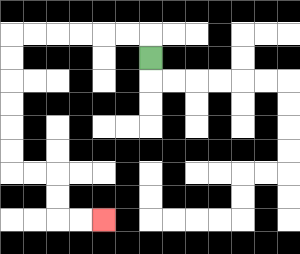{'start': '[6, 2]', 'end': '[4, 9]', 'path_directions': 'U,L,L,L,L,L,L,D,D,D,D,D,D,R,R,D,D,R,R', 'path_coordinates': '[[6, 2], [6, 1], [5, 1], [4, 1], [3, 1], [2, 1], [1, 1], [0, 1], [0, 2], [0, 3], [0, 4], [0, 5], [0, 6], [0, 7], [1, 7], [2, 7], [2, 8], [2, 9], [3, 9], [4, 9]]'}